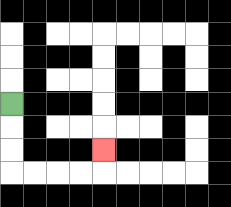{'start': '[0, 4]', 'end': '[4, 6]', 'path_directions': 'D,D,D,R,R,R,R,U', 'path_coordinates': '[[0, 4], [0, 5], [0, 6], [0, 7], [1, 7], [2, 7], [3, 7], [4, 7], [4, 6]]'}